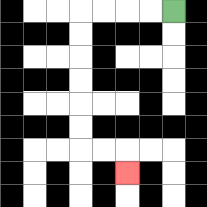{'start': '[7, 0]', 'end': '[5, 7]', 'path_directions': 'L,L,L,L,D,D,D,D,D,D,R,R,D', 'path_coordinates': '[[7, 0], [6, 0], [5, 0], [4, 0], [3, 0], [3, 1], [3, 2], [3, 3], [3, 4], [3, 5], [3, 6], [4, 6], [5, 6], [5, 7]]'}